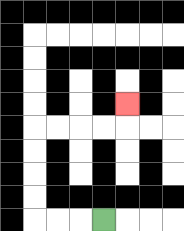{'start': '[4, 9]', 'end': '[5, 4]', 'path_directions': 'L,L,L,U,U,U,U,R,R,R,R,U', 'path_coordinates': '[[4, 9], [3, 9], [2, 9], [1, 9], [1, 8], [1, 7], [1, 6], [1, 5], [2, 5], [3, 5], [4, 5], [5, 5], [5, 4]]'}